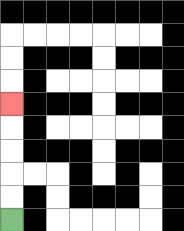{'start': '[0, 9]', 'end': '[0, 4]', 'path_directions': 'U,U,U,U,U', 'path_coordinates': '[[0, 9], [0, 8], [0, 7], [0, 6], [0, 5], [0, 4]]'}